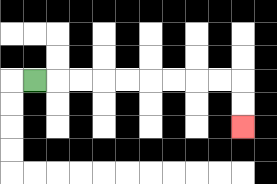{'start': '[1, 3]', 'end': '[10, 5]', 'path_directions': 'R,R,R,R,R,R,R,R,R,D,D', 'path_coordinates': '[[1, 3], [2, 3], [3, 3], [4, 3], [5, 3], [6, 3], [7, 3], [8, 3], [9, 3], [10, 3], [10, 4], [10, 5]]'}